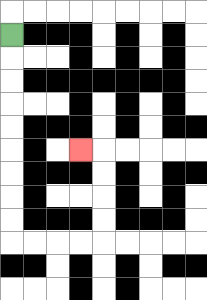{'start': '[0, 1]', 'end': '[3, 6]', 'path_directions': 'D,D,D,D,D,D,D,D,D,R,R,R,R,U,U,U,U,L', 'path_coordinates': '[[0, 1], [0, 2], [0, 3], [0, 4], [0, 5], [0, 6], [0, 7], [0, 8], [0, 9], [0, 10], [1, 10], [2, 10], [3, 10], [4, 10], [4, 9], [4, 8], [4, 7], [4, 6], [3, 6]]'}